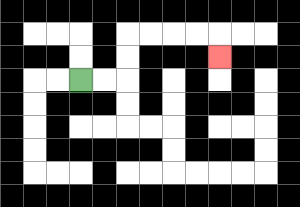{'start': '[3, 3]', 'end': '[9, 2]', 'path_directions': 'R,R,U,U,R,R,R,R,D', 'path_coordinates': '[[3, 3], [4, 3], [5, 3], [5, 2], [5, 1], [6, 1], [7, 1], [8, 1], [9, 1], [9, 2]]'}